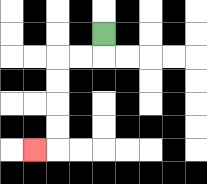{'start': '[4, 1]', 'end': '[1, 6]', 'path_directions': 'D,L,L,D,D,D,D,L', 'path_coordinates': '[[4, 1], [4, 2], [3, 2], [2, 2], [2, 3], [2, 4], [2, 5], [2, 6], [1, 6]]'}